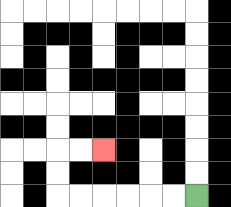{'start': '[8, 8]', 'end': '[4, 6]', 'path_directions': 'L,L,L,L,L,L,U,U,R,R', 'path_coordinates': '[[8, 8], [7, 8], [6, 8], [5, 8], [4, 8], [3, 8], [2, 8], [2, 7], [2, 6], [3, 6], [4, 6]]'}